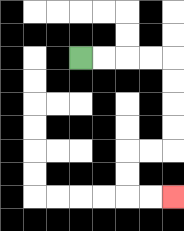{'start': '[3, 2]', 'end': '[7, 8]', 'path_directions': 'R,R,R,R,D,D,D,D,L,L,D,D,R,R', 'path_coordinates': '[[3, 2], [4, 2], [5, 2], [6, 2], [7, 2], [7, 3], [7, 4], [7, 5], [7, 6], [6, 6], [5, 6], [5, 7], [5, 8], [6, 8], [7, 8]]'}